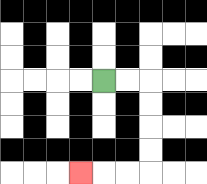{'start': '[4, 3]', 'end': '[3, 7]', 'path_directions': 'R,R,D,D,D,D,L,L,L', 'path_coordinates': '[[4, 3], [5, 3], [6, 3], [6, 4], [6, 5], [6, 6], [6, 7], [5, 7], [4, 7], [3, 7]]'}